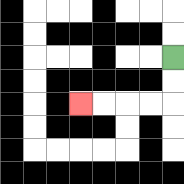{'start': '[7, 2]', 'end': '[3, 4]', 'path_directions': 'D,D,L,L,L,L', 'path_coordinates': '[[7, 2], [7, 3], [7, 4], [6, 4], [5, 4], [4, 4], [3, 4]]'}